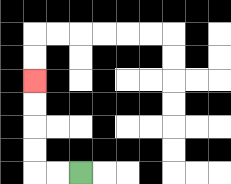{'start': '[3, 7]', 'end': '[1, 3]', 'path_directions': 'L,L,U,U,U,U', 'path_coordinates': '[[3, 7], [2, 7], [1, 7], [1, 6], [1, 5], [1, 4], [1, 3]]'}